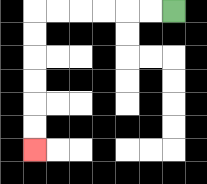{'start': '[7, 0]', 'end': '[1, 6]', 'path_directions': 'L,L,L,L,L,L,D,D,D,D,D,D', 'path_coordinates': '[[7, 0], [6, 0], [5, 0], [4, 0], [3, 0], [2, 0], [1, 0], [1, 1], [1, 2], [1, 3], [1, 4], [1, 5], [1, 6]]'}